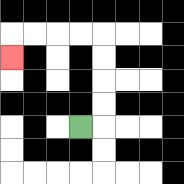{'start': '[3, 5]', 'end': '[0, 2]', 'path_directions': 'R,U,U,U,U,L,L,L,L,D', 'path_coordinates': '[[3, 5], [4, 5], [4, 4], [4, 3], [4, 2], [4, 1], [3, 1], [2, 1], [1, 1], [0, 1], [0, 2]]'}